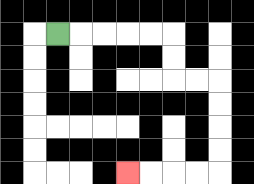{'start': '[2, 1]', 'end': '[5, 7]', 'path_directions': 'R,R,R,R,R,D,D,R,R,D,D,D,D,L,L,L,L', 'path_coordinates': '[[2, 1], [3, 1], [4, 1], [5, 1], [6, 1], [7, 1], [7, 2], [7, 3], [8, 3], [9, 3], [9, 4], [9, 5], [9, 6], [9, 7], [8, 7], [7, 7], [6, 7], [5, 7]]'}